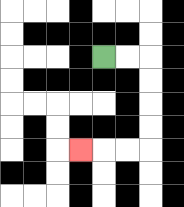{'start': '[4, 2]', 'end': '[3, 6]', 'path_directions': 'R,R,D,D,D,D,L,L,L', 'path_coordinates': '[[4, 2], [5, 2], [6, 2], [6, 3], [6, 4], [6, 5], [6, 6], [5, 6], [4, 6], [3, 6]]'}